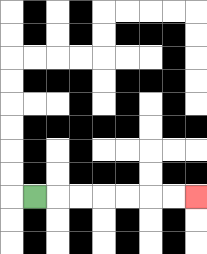{'start': '[1, 8]', 'end': '[8, 8]', 'path_directions': 'R,R,R,R,R,R,R', 'path_coordinates': '[[1, 8], [2, 8], [3, 8], [4, 8], [5, 8], [6, 8], [7, 8], [8, 8]]'}